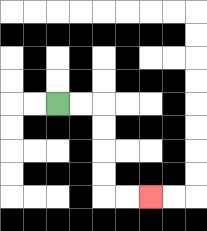{'start': '[2, 4]', 'end': '[6, 8]', 'path_directions': 'R,R,D,D,D,D,R,R', 'path_coordinates': '[[2, 4], [3, 4], [4, 4], [4, 5], [4, 6], [4, 7], [4, 8], [5, 8], [6, 8]]'}